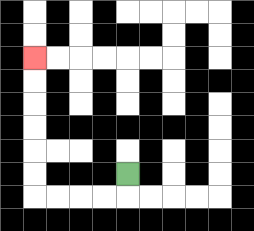{'start': '[5, 7]', 'end': '[1, 2]', 'path_directions': 'D,L,L,L,L,U,U,U,U,U,U', 'path_coordinates': '[[5, 7], [5, 8], [4, 8], [3, 8], [2, 8], [1, 8], [1, 7], [1, 6], [1, 5], [1, 4], [1, 3], [1, 2]]'}